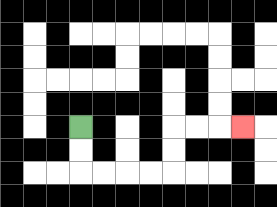{'start': '[3, 5]', 'end': '[10, 5]', 'path_directions': 'D,D,R,R,R,R,U,U,R,R,R', 'path_coordinates': '[[3, 5], [3, 6], [3, 7], [4, 7], [5, 7], [6, 7], [7, 7], [7, 6], [7, 5], [8, 5], [9, 5], [10, 5]]'}